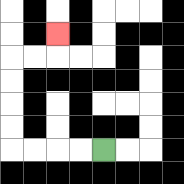{'start': '[4, 6]', 'end': '[2, 1]', 'path_directions': 'L,L,L,L,U,U,U,U,R,R,U', 'path_coordinates': '[[4, 6], [3, 6], [2, 6], [1, 6], [0, 6], [0, 5], [0, 4], [0, 3], [0, 2], [1, 2], [2, 2], [2, 1]]'}